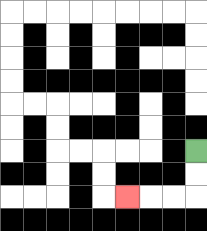{'start': '[8, 6]', 'end': '[5, 8]', 'path_directions': 'D,D,L,L,L', 'path_coordinates': '[[8, 6], [8, 7], [8, 8], [7, 8], [6, 8], [5, 8]]'}